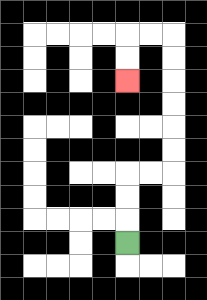{'start': '[5, 10]', 'end': '[5, 3]', 'path_directions': 'U,U,U,R,R,U,U,U,U,U,U,L,L,D,D', 'path_coordinates': '[[5, 10], [5, 9], [5, 8], [5, 7], [6, 7], [7, 7], [7, 6], [7, 5], [7, 4], [7, 3], [7, 2], [7, 1], [6, 1], [5, 1], [5, 2], [5, 3]]'}